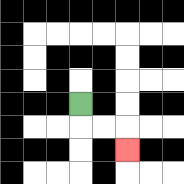{'start': '[3, 4]', 'end': '[5, 6]', 'path_directions': 'D,R,R,D', 'path_coordinates': '[[3, 4], [3, 5], [4, 5], [5, 5], [5, 6]]'}